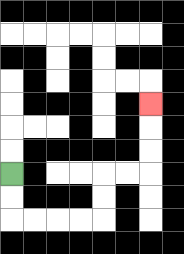{'start': '[0, 7]', 'end': '[6, 4]', 'path_directions': 'D,D,R,R,R,R,U,U,R,R,U,U,U', 'path_coordinates': '[[0, 7], [0, 8], [0, 9], [1, 9], [2, 9], [3, 9], [4, 9], [4, 8], [4, 7], [5, 7], [6, 7], [6, 6], [6, 5], [6, 4]]'}